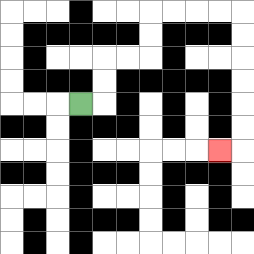{'start': '[3, 4]', 'end': '[9, 6]', 'path_directions': 'R,U,U,R,R,U,U,R,R,R,R,D,D,D,D,D,D,L', 'path_coordinates': '[[3, 4], [4, 4], [4, 3], [4, 2], [5, 2], [6, 2], [6, 1], [6, 0], [7, 0], [8, 0], [9, 0], [10, 0], [10, 1], [10, 2], [10, 3], [10, 4], [10, 5], [10, 6], [9, 6]]'}